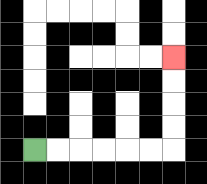{'start': '[1, 6]', 'end': '[7, 2]', 'path_directions': 'R,R,R,R,R,R,U,U,U,U', 'path_coordinates': '[[1, 6], [2, 6], [3, 6], [4, 6], [5, 6], [6, 6], [7, 6], [7, 5], [7, 4], [7, 3], [7, 2]]'}